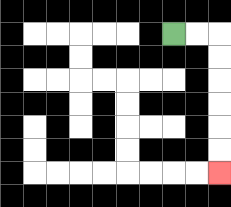{'start': '[7, 1]', 'end': '[9, 7]', 'path_directions': 'R,R,D,D,D,D,D,D', 'path_coordinates': '[[7, 1], [8, 1], [9, 1], [9, 2], [9, 3], [9, 4], [9, 5], [9, 6], [9, 7]]'}